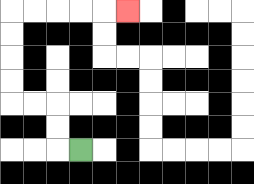{'start': '[3, 6]', 'end': '[5, 0]', 'path_directions': 'L,U,U,L,L,U,U,U,U,R,R,R,R,R', 'path_coordinates': '[[3, 6], [2, 6], [2, 5], [2, 4], [1, 4], [0, 4], [0, 3], [0, 2], [0, 1], [0, 0], [1, 0], [2, 0], [3, 0], [4, 0], [5, 0]]'}